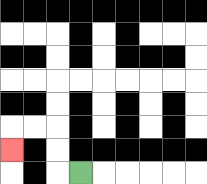{'start': '[3, 7]', 'end': '[0, 6]', 'path_directions': 'L,U,U,L,L,D', 'path_coordinates': '[[3, 7], [2, 7], [2, 6], [2, 5], [1, 5], [0, 5], [0, 6]]'}